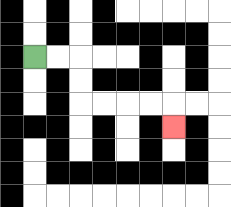{'start': '[1, 2]', 'end': '[7, 5]', 'path_directions': 'R,R,D,D,R,R,R,R,D', 'path_coordinates': '[[1, 2], [2, 2], [3, 2], [3, 3], [3, 4], [4, 4], [5, 4], [6, 4], [7, 4], [7, 5]]'}